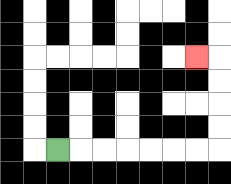{'start': '[2, 6]', 'end': '[8, 2]', 'path_directions': 'R,R,R,R,R,R,R,U,U,U,U,L', 'path_coordinates': '[[2, 6], [3, 6], [4, 6], [5, 6], [6, 6], [7, 6], [8, 6], [9, 6], [9, 5], [9, 4], [9, 3], [9, 2], [8, 2]]'}